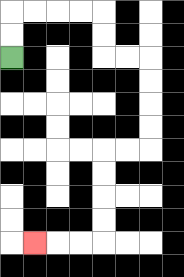{'start': '[0, 2]', 'end': '[1, 10]', 'path_directions': 'U,U,R,R,R,R,D,D,R,R,D,D,D,D,L,L,D,D,D,D,L,L,L', 'path_coordinates': '[[0, 2], [0, 1], [0, 0], [1, 0], [2, 0], [3, 0], [4, 0], [4, 1], [4, 2], [5, 2], [6, 2], [6, 3], [6, 4], [6, 5], [6, 6], [5, 6], [4, 6], [4, 7], [4, 8], [4, 9], [4, 10], [3, 10], [2, 10], [1, 10]]'}